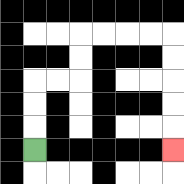{'start': '[1, 6]', 'end': '[7, 6]', 'path_directions': 'U,U,U,R,R,U,U,R,R,R,R,D,D,D,D,D', 'path_coordinates': '[[1, 6], [1, 5], [1, 4], [1, 3], [2, 3], [3, 3], [3, 2], [3, 1], [4, 1], [5, 1], [6, 1], [7, 1], [7, 2], [7, 3], [7, 4], [7, 5], [7, 6]]'}